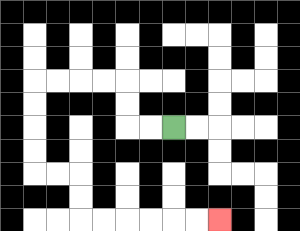{'start': '[7, 5]', 'end': '[9, 9]', 'path_directions': 'L,L,U,U,L,L,L,L,D,D,D,D,R,R,D,D,R,R,R,R,R,R', 'path_coordinates': '[[7, 5], [6, 5], [5, 5], [5, 4], [5, 3], [4, 3], [3, 3], [2, 3], [1, 3], [1, 4], [1, 5], [1, 6], [1, 7], [2, 7], [3, 7], [3, 8], [3, 9], [4, 9], [5, 9], [6, 9], [7, 9], [8, 9], [9, 9]]'}